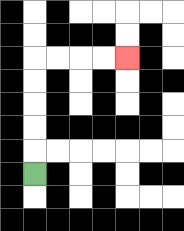{'start': '[1, 7]', 'end': '[5, 2]', 'path_directions': 'U,U,U,U,U,R,R,R,R', 'path_coordinates': '[[1, 7], [1, 6], [1, 5], [1, 4], [1, 3], [1, 2], [2, 2], [3, 2], [4, 2], [5, 2]]'}